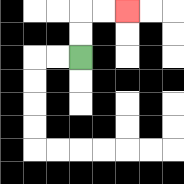{'start': '[3, 2]', 'end': '[5, 0]', 'path_directions': 'U,U,R,R', 'path_coordinates': '[[3, 2], [3, 1], [3, 0], [4, 0], [5, 0]]'}